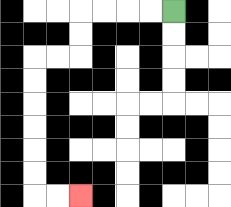{'start': '[7, 0]', 'end': '[3, 8]', 'path_directions': 'L,L,L,L,D,D,L,L,D,D,D,D,D,D,R,R', 'path_coordinates': '[[7, 0], [6, 0], [5, 0], [4, 0], [3, 0], [3, 1], [3, 2], [2, 2], [1, 2], [1, 3], [1, 4], [1, 5], [1, 6], [1, 7], [1, 8], [2, 8], [3, 8]]'}